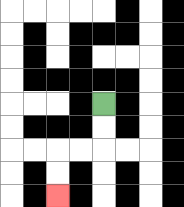{'start': '[4, 4]', 'end': '[2, 8]', 'path_directions': 'D,D,L,L,D,D', 'path_coordinates': '[[4, 4], [4, 5], [4, 6], [3, 6], [2, 6], [2, 7], [2, 8]]'}